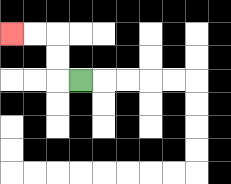{'start': '[3, 3]', 'end': '[0, 1]', 'path_directions': 'L,U,U,L,L', 'path_coordinates': '[[3, 3], [2, 3], [2, 2], [2, 1], [1, 1], [0, 1]]'}